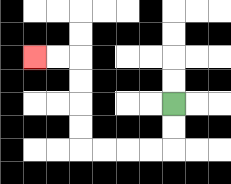{'start': '[7, 4]', 'end': '[1, 2]', 'path_directions': 'D,D,L,L,L,L,U,U,U,U,L,L', 'path_coordinates': '[[7, 4], [7, 5], [7, 6], [6, 6], [5, 6], [4, 6], [3, 6], [3, 5], [3, 4], [3, 3], [3, 2], [2, 2], [1, 2]]'}